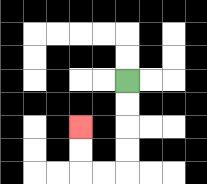{'start': '[5, 3]', 'end': '[3, 5]', 'path_directions': 'D,D,D,D,L,L,U,U', 'path_coordinates': '[[5, 3], [5, 4], [5, 5], [5, 6], [5, 7], [4, 7], [3, 7], [3, 6], [3, 5]]'}